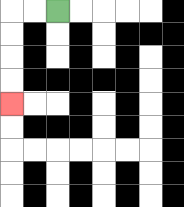{'start': '[2, 0]', 'end': '[0, 4]', 'path_directions': 'L,L,D,D,D,D', 'path_coordinates': '[[2, 0], [1, 0], [0, 0], [0, 1], [0, 2], [0, 3], [0, 4]]'}